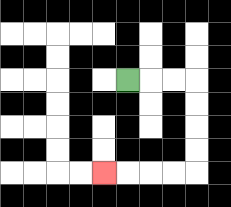{'start': '[5, 3]', 'end': '[4, 7]', 'path_directions': 'R,R,R,D,D,D,D,L,L,L,L', 'path_coordinates': '[[5, 3], [6, 3], [7, 3], [8, 3], [8, 4], [8, 5], [8, 6], [8, 7], [7, 7], [6, 7], [5, 7], [4, 7]]'}